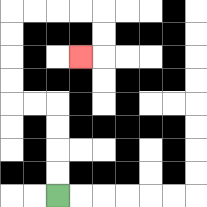{'start': '[2, 8]', 'end': '[3, 2]', 'path_directions': 'U,U,U,U,L,L,U,U,U,U,R,R,R,R,D,D,L', 'path_coordinates': '[[2, 8], [2, 7], [2, 6], [2, 5], [2, 4], [1, 4], [0, 4], [0, 3], [0, 2], [0, 1], [0, 0], [1, 0], [2, 0], [3, 0], [4, 0], [4, 1], [4, 2], [3, 2]]'}